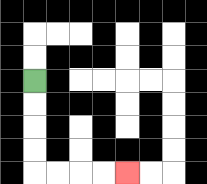{'start': '[1, 3]', 'end': '[5, 7]', 'path_directions': 'D,D,D,D,R,R,R,R', 'path_coordinates': '[[1, 3], [1, 4], [1, 5], [1, 6], [1, 7], [2, 7], [3, 7], [4, 7], [5, 7]]'}